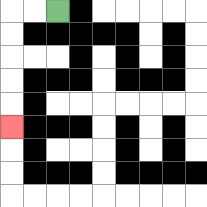{'start': '[2, 0]', 'end': '[0, 5]', 'path_directions': 'L,L,D,D,D,D,D', 'path_coordinates': '[[2, 0], [1, 0], [0, 0], [0, 1], [0, 2], [0, 3], [0, 4], [0, 5]]'}